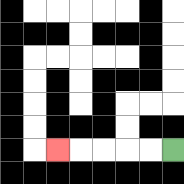{'start': '[7, 6]', 'end': '[2, 6]', 'path_directions': 'L,L,L,L,L', 'path_coordinates': '[[7, 6], [6, 6], [5, 6], [4, 6], [3, 6], [2, 6]]'}